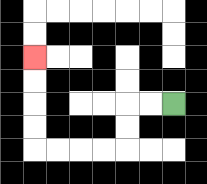{'start': '[7, 4]', 'end': '[1, 2]', 'path_directions': 'L,L,D,D,L,L,L,L,U,U,U,U', 'path_coordinates': '[[7, 4], [6, 4], [5, 4], [5, 5], [5, 6], [4, 6], [3, 6], [2, 6], [1, 6], [1, 5], [1, 4], [1, 3], [1, 2]]'}